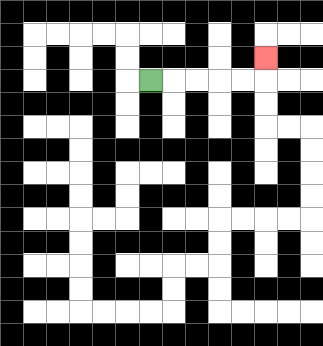{'start': '[6, 3]', 'end': '[11, 2]', 'path_directions': 'R,R,R,R,R,U', 'path_coordinates': '[[6, 3], [7, 3], [8, 3], [9, 3], [10, 3], [11, 3], [11, 2]]'}